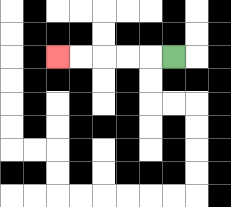{'start': '[7, 2]', 'end': '[2, 2]', 'path_directions': 'L,L,L,L,L', 'path_coordinates': '[[7, 2], [6, 2], [5, 2], [4, 2], [3, 2], [2, 2]]'}